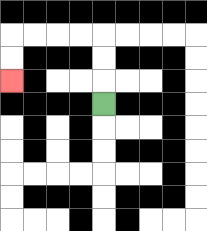{'start': '[4, 4]', 'end': '[0, 3]', 'path_directions': 'U,U,U,L,L,L,L,D,D', 'path_coordinates': '[[4, 4], [4, 3], [4, 2], [4, 1], [3, 1], [2, 1], [1, 1], [0, 1], [0, 2], [0, 3]]'}